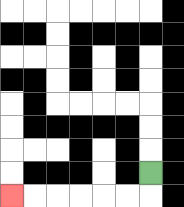{'start': '[6, 7]', 'end': '[0, 8]', 'path_directions': 'D,L,L,L,L,L,L', 'path_coordinates': '[[6, 7], [6, 8], [5, 8], [4, 8], [3, 8], [2, 8], [1, 8], [0, 8]]'}